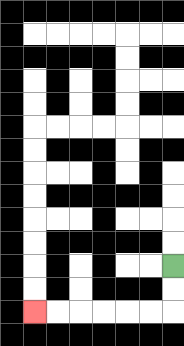{'start': '[7, 11]', 'end': '[1, 13]', 'path_directions': 'D,D,L,L,L,L,L,L', 'path_coordinates': '[[7, 11], [7, 12], [7, 13], [6, 13], [5, 13], [4, 13], [3, 13], [2, 13], [1, 13]]'}